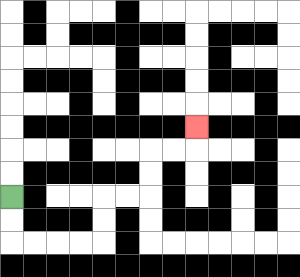{'start': '[0, 8]', 'end': '[8, 5]', 'path_directions': 'D,D,R,R,R,R,U,U,R,R,U,U,R,R,U', 'path_coordinates': '[[0, 8], [0, 9], [0, 10], [1, 10], [2, 10], [3, 10], [4, 10], [4, 9], [4, 8], [5, 8], [6, 8], [6, 7], [6, 6], [7, 6], [8, 6], [8, 5]]'}